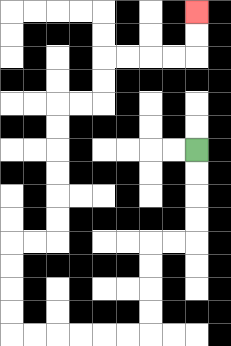{'start': '[8, 6]', 'end': '[8, 0]', 'path_directions': 'D,D,D,D,L,L,D,D,D,D,L,L,L,L,L,L,U,U,U,U,R,R,U,U,U,U,U,U,R,R,U,U,R,R,R,R,U,U', 'path_coordinates': '[[8, 6], [8, 7], [8, 8], [8, 9], [8, 10], [7, 10], [6, 10], [6, 11], [6, 12], [6, 13], [6, 14], [5, 14], [4, 14], [3, 14], [2, 14], [1, 14], [0, 14], [0, 13], [0, 12], [0, 11], [0, 10], [1, 10], [2, 10], [2, 9], [2, 8], [2, 7], [2, 6], [2, 5], [2, 4], [3, 4], [4, 4], [4, 3], [4, 2], [5, 2], [6, 2], [7, 2], [8, 2], [8, 1], [8, 0]]'}